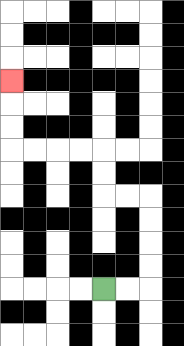{'start': '[4, 12]', 'end': '[0, 3]', 'path_directions': 'R,R,U,U,U,U,L,L,U,U,L,L,L,L,U,U,U', 'path_coordinates': '[[4, 12], [5, 12], [6, 12], [6, 11], [6, 10], [6, 9], [6, 8], [5, 8], [4, 8], [4, 7], [4, 6], [3, 6], [2, 6], [1, 6], [0, 6], [0, 5], [0, 4], [0, 3]]'}